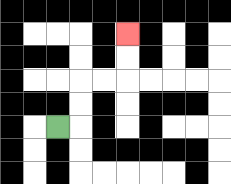{'start': '[2, 5]', 'end': '[5, 1]', 'path_directions': 'R,U,U,R,R,U,U', 'path_coordinates': '[[2, 5], [3, 5], [3, 4], [3, 3], [4, 3], [5, 3], [5, 2], [5, 1]]'}